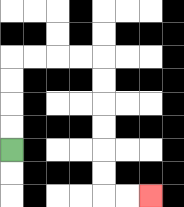{'start': '[0, 6]', 'end': '[6, 8]', 'path_directions': 'U,U,U,U,R,R,R,R,D,D,D,D,D,D,R,R', 'path_coordinates': '[[0, 6], [0, 5], [0, 4], [0, 3], [0, 2], [1, 2], [2, 2], [3, 2], [4, 2], [4, 3], [4, 4], [4, 5], [4, 6], [4, 7], [4, 8], [5, 8], [6, 8]]'}